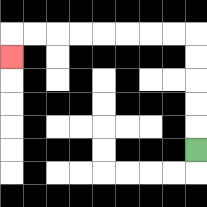{'start': '[8, 6]', 'end': '[0, 2]', 'path_directions': 'U,U,U,U,U,L,L,L,L,L,L,L,L,D', 'path_coordinates': '[[8, 6], [8, 5], [8, 4], [8, 3], [8, 2], [8, 1], [7, 1], [6, 1], [5, 1], [4, 1], [3, 1], [2, 1], [1, 1], [0, 1], [0, 2]]'}